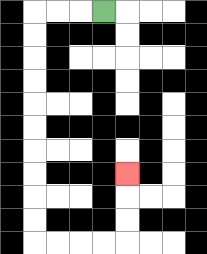{'start': '[4, 0]', 'end': '[5, 7]', 'path_directions': 'L,L,L,D,D,D,D,D,D,D,D,D,D,R,R,R,R,U,U,U', 'path_coordinates': '[[4, 0], [3, 0], [2, 0], [1, 0], [1, 1], [1, 2], [1, 3], [1, 4], [1, 5], [1, 6], [1, 7], [1, 8], [1, 9], [1, 10], [2, 10], [3, 10], [4, 10], [5, 10], [5, 9], [5, 8], [5, 7]]'}